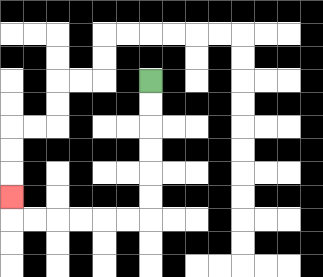{'start': '[6, 3]', 'end': '[0, 8]', 'path_directions': 'D,D,D,D,D,D,L,L,L,L,L,L,U', 'path_coordinates': '[[6, 3], [6, 4], [6, 5], [6, 6], [6, 7], [6, 8], [6, 9], [5, 9], [4, 9], [3, 9], [2, 9], [1, 9], [0, 9], [0, 8]]'}